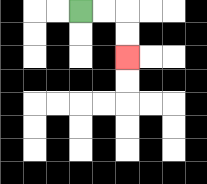{'start': '[3, 0]', 'end': '[5, 2]', 'path_directions': 'R,R,D,D', 'path_coordinates': '[[3, 0], [4, 0], [5, 0], [5, 1], [5, 2]]'}